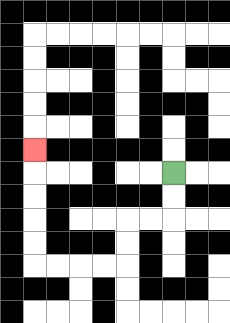{'start': '[7, 7]', 'end': '[1, 6]', 'path_directions': 'D,D,L,L,D,D,L,L,L,L,U,U,U,U,U', 'path_coordinates': '[[7, 7], [7, 8], [7, 9], [6, 9], [5, 9], [5, 10], [5, 11], [4, 11], [3, 11], [2, 11], [1, 11], [1, 10], [1, 9], [1, 8], [1, 7], [1, 6]]'}